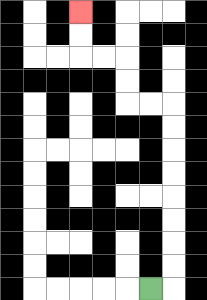{'start': '[6, 12]', 'end': '[3, 0]', 'path_directions': 'R,U,U,U,U,U,U,U,U,L,L,U,U,L,L,U,U', 'path_coordinates': '[[6, 12], [7, 12], [7, 11], [7, 10], [7, 9], [7, 8], [7, 7], [7, 6], [7, 5], [7, 4], [6, 4], [5, 4], [5, 3], [5, 2], [4, 2], [3, 2], [3, 1], [3, 0]]'}